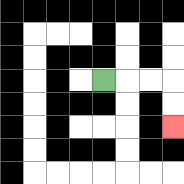{'start': '[4, 3]', 'end': '[7, 5]', 'path_directions': 'R,R,R,D,D', 'path_coordinates': '[[4, 3], [5, 3], [6, 3], [7, 3], [7, 4], [7, 5]]'}